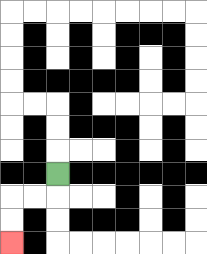{'start': '[2, 7]', 'end': '[0, 10]', 'path_directions': 'D,L,L,D,D', 'path_coordinates': '[[2, 7], [2, 8], [1, 8], [0, 8], [0, 9], [0, 10]]'}